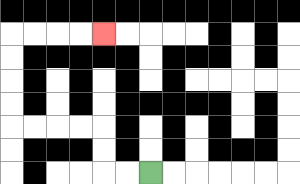{'start': '[6, 7]', 'end': '[4, 1]', 'path_directions': 'L,L,U,U,L,L,L,L,U,U,U,U,R,R,R,R', 'path_coordinates': '[[6, 7], [5, 7], [4, 7], [4, 6], [4, 5], [3, 5], [2, 5], [1, 5], [0, 5], [0, 4], [0, 3], [0, 2], [0, 1], [1, 1], [2, 1], [3, 1], [4, 1]]'}